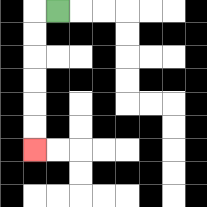{'start': '[2, 0]', 'end': '[1, 6]', 'path_directions': 'L,D,D,D,D,D,D', 'path_coordinates': '[[2, 0], [1, 0], [1, 1], [1, 2], [1, 3], [1, 4], [1, 5], [1, 6]]'}